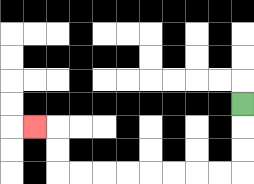{'start': '[10, 4]', 'end': '[1, 5]', 'path_directions': 'D,D,D,L,L,L,L,L,L,L,L,U,U,L', 'path_coordinates': '[[10, 4], [10, 5], [10, 6], [10, 7], [9, 7], [8, 7], [7, 7], [6, 7], [5, 7], [4, 7], [3, 7], [2, 7], [2, 6], [2, 5], [1, 5]]'}